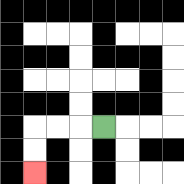{'start': '[4, 5]', 'end': '[1, 7]', 'path_directions': 'L,L,L,D,D', 'path_coordinates': '[[4, 5], [3, 5], [2, 5], [1, 5], [1, 6], [1, 7]]'}